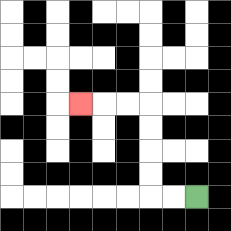{'start': '[8, 8]', 'end': '[3, 4]', 'path_directions': 'L,L,U,U,U,U,L,L,L', 'path_coordinates': '[[8, 8], [7, 8], [6, 8], [6, 7], [6, 6], [6, 5], [6, 4], [5, 4], [4, 4], [3, 4]]'}